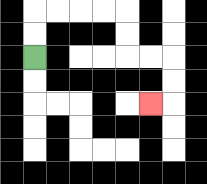{'start': '[1, 2]', 'end': '[6, 4]', 'path_directions': 'U,U,R,R,R,R,D,D,R,R,D,D,L', 'path_coordinates': '[[1, 2], [1, 1], [1, 0], [2, 0], [3, 0], [4, 0], [5, 0], [5, 1], [5, 2], [6, 2], [7, 2], [7, 3], [7, 4], [6, 4]]'}